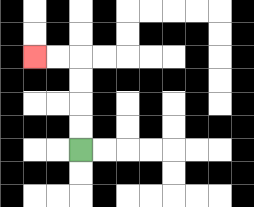{'start': '[3, 6]', 'end': '[1, 2]', 'path_directions': 'U,U,U,U,L,L', 'path_coordinates': '[[3, 6], [3, 5], [3, 4], [3, 3], [3, 2], [2, 2], [1, 2]]'}